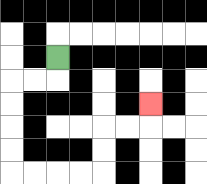{'start': '[2, 2]', 'end': '[6, 4]', 'path_directions': 'D,L,L,D,D,D,D,R,R,R,R,U,U,R,R,U', 'path_coordinates': '[[2, 2], [2, 3], [1, 3], [0, 3], [0, 4], [0, 5], [0, 6], [0, 7], [1, 7], [2, 7], [3, 7], [4, 7], [4, 6], [4, 5], [5, 5], [6, 5], [6, 4]]'}